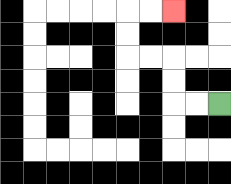{'start': '[9, 4]', 'end': '[7, 0]', 'path_directions': 'L,L,U,U,L,L,U,U,R,R', 'path_coordinates': '[[9, 4], [8, 4], [7, 4], [7, 3], [7, 2], [6, 2], [5, 2], [5, 1], [5, 0], [6, 0], [7, 0]]'}